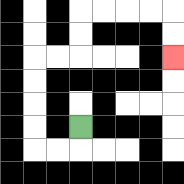{'start': '[3, 5]', 'end': '[7, 2]', 'path_directions': 'D,L,L,U,U,U,U,R,R,U,U,R,R,R,R,D,D', 'path_coordinates': '[[3, 5], [3, 6], [2, 6], [1, 6], [1, 5], [1, 4], [1, 3], [1, 2], [2, 2], [3, 2], [3, 1], [3, 0], [4, 0], [5, 0], [6, 0], [7, 0], [7, 1], [7, 2]]'}